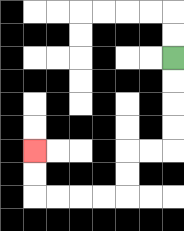{'start': '[7, 2]', 'end': '[1, 6]', 'path_directions': 'D,D,D,D,L,L,D,D,L,L,L,L,U,U', 'path_coordinates': '[[7, 2], [7, 3], [7, 4], [7, 5], [7, 6], [6, 6], [5, 6], [5, 7], [5, 8], [4, 8], [3, 8], [2, 8], [1, 8], [1, 7], [1, 6]]'}